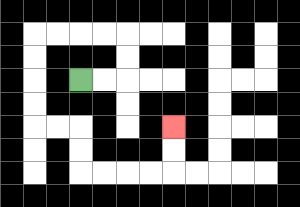{'start': '[3, 3]', 'end': '[7, 5]', 'path_directions': 'R,R,U,U,L,L,L,L,D,D,D,D,R,R,D,D,R,R,R,R,U,U', 'path_coordinates': '[[3, 3], [4, 3], [5, 3], [5, 2], [5, 1], [4, 1], [3, 1], [2, 1], [1, 1], [1, 2], [1, 3], [1, 4], [1, 5], [2, 5], [3, 5], [3, 6], [3, 7], [4, 7], [5, 7], [6, 7], [7, 7], [7, 6], [7, 5]]'}